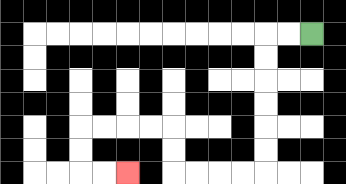{'start': '[13, 1]', 'end': '[5, 7]', 'path_directions': 'L,L,D,D,D,D,D,D,L,L,L,L,U,U,L,L,L,L,D,D,R,R', 'path_coordinates': '[[13, 1], [12, 1], [11, 1], [11, 2], [11, 3], [11, 4], [11, 5], [11, 6], [11, 7], [10, 7], [9, 7], [8, 7], [7, 7], [7, 6], [7, 5], [6, 5], [5, 5], [4, 5], [3, 5], [3, 6], [3, 7], [4, 7], [5, 7]]'}